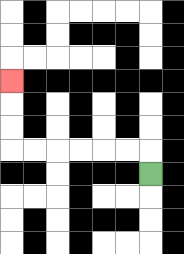{'start': '[6, 7]', 'end': '[0, 3]', 'path_directions': 'U,L,L,L,L,L,L,U,U,U', 'path_coordinates': '[[6, 7], [6, 6], [5, 6], [4, 6], [3, 6], [2, 6], [1, 6], [0, 6], [0, 5], [0, 4], [0, 3]]'}